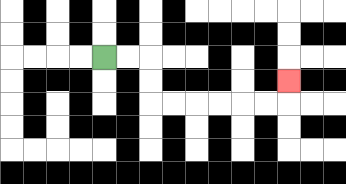{'start': '[4, 2]', 'end': '[12, 3]', 'path_directions': 'R,R,D,D,R,R,R,R,R,R,U', 'path_coordinates': '[[4, 2], [5, 2], [6, 2], [6, 3], [6, 4], [7, 4], [8, 4], [9, 4], [10, 4], [11, 4], [12, 4], [12, 3]]'}